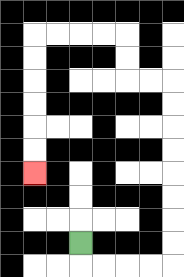{'start': '[3, 10]', 'end': '[1, 7]', 'path_directions': 'D,R,R,R,R,U,U,U,U,U,U,U,U,L,L,U,U,L,L,L,L,D,D,D,D,D,D', 'path_coordinates': '[[3, 10], [3, 11], [4, 11], [5, 11], [6, 11], [7, 11], [7, 10], [7, 9], [7, 8], [7, 7], [7, 6], [7, 5], [7, 4], [7, 3], [6, 3], [5, 3], [5, 2], [5, 1], [4, 1], [3, 1], [2, 1], [1, 1], [1, 2], [1, 3], [1, 4], [1, 5], [1, 6], [1, 7]]'}